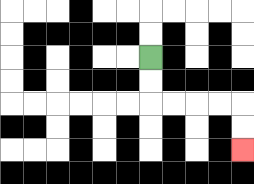{'start': '[6, 2]', 'end': '[10, 6]', 'path_directions': 'D,D,R,R,R,R,D,D', 'path_coordinates': '[[6, 2], [6, 3], [6, 4], [7, 4], [8, 4], [9, 4], [10, 4], [10, 5], [10, 6]]'}